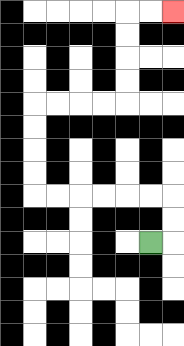{'start': '[6, 10]', 'end': '[7, 0]', 'path_directions': 'R,U,U,L,L,L,L,L,L,U,U,U,U,R,R,R,R,U,U,U,U,R,R', 'path_coordinates': '[[6, 10], [7, 10], [7, 9], [7, 8], [6, 8], [5, 8], [4, 8], [3, 8], [2, 8], [1, 8], [1, 7], [1, 6], [1, 5], [1, 4], [2, 4], [3, 4], [4, 4], [5, 4], [5, 3], [5, 2], [5, 1], [5, 0], [6, 0], [7, 0]]'}